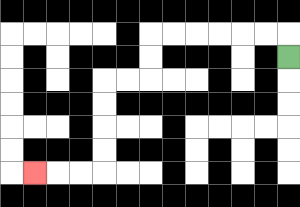{'start': '[12, 2]', 'end': '[1, 7]', 'path_directions': 'U,L,L,L,L,L,L,D,D,L,L,D,D,D,D,L,L,L', 'path_coordinates': '[[12, 2], [12, 1], [11, 1], [10, 1], [9, 1], [8, 1], [7, 1], [6, 1], [6, 2], [6, 3], [5, 3], [4, 3], [4, 4], [4, 5], [4, 6], [4, 7], [3, 7], [2, 7], [1, 7]]'}